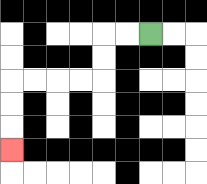{'start': '[6, 1]', 'end': '[0, 6]', 'path_directions': 'L,L,D,D,L,L,L,L,D,D,D', 'path_coordinates': '[[6, 1], [5, 1], [4, 1], [4, 2], [4, 3], [3, 3], [2, 3], [1, 3], [0, 3], [0, 4], [0, 5], [0, 6]]'}